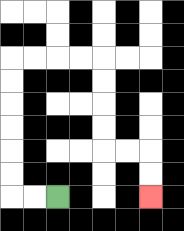{'start': '[2, 8]', 'end': '[6, 8]', 'path_directions': 'L,L,U,U,U,U,U,U,R,R,R,R,D,D,D,D,R,R,D,D', 'path_coordinates': '[[2, 8], [1, 8], [0, 8], [0, 7], [0, 6], [0, 5], [0, 4], [0, 3], [0, 2], [1, 2], [2, 2], [3, 2], [4, 2], [4, 3], [4, 4], [4, 5], [4, 6], [5, 6], [6, 6], [6, 7], [6, 8]]'}